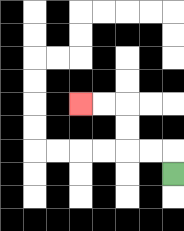{'start': '[7, 7]', 'end': '[3, 4]', 'path_directions': 'U,L,L,U,U,L,L', 'path_coordinates': '[[7, 7], [7, 6], [6, 6], [5, 6], [5, 5], [5, 4], [4, 4], [3, 4]]'}